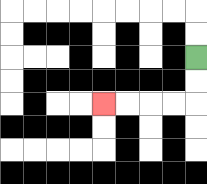{'start': '[8, 2]', 'end': '[4, 4]', 'path_directions': 'D,D,L,L,L,L', 'path_coordinates': '[[8, 2], [8, 3], [8, 4], [7, 4], [6, 4], [5, 4], [4, 4]]'}